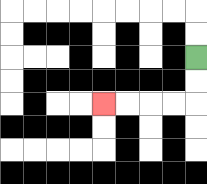{'start': '[8, 2]', 'end': '[4, 4]', 'path_directions': 'D,D,L,L,L,L', 'path_coordinates': '[[8, 2], [8, 3], [8, 4], [7, 4], [6, 4], [5, 4], [4, 4]]'}